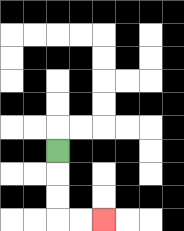{'start': '[2, 6]', 'end': '[4, 9]', 'path_directions': 'D,D,D,R,R', 'path_coordinates': '[[2, 6], [2, 7], [2, 8], [2, 9], [3, 9], [4, 9]]'}